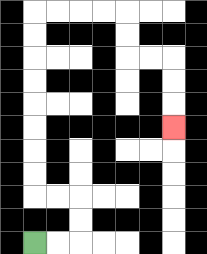{'start': '[1, 10]', 'end': '[7, 5]', 'path_directions': 'R,R,U,U,L,L,U,U,U,U,U,U,U,U,R,R,R,R,D,D,R,R,D,D,D', 'path_coordinates': '[[1, 10], [2, 10], [3, 10], [3, 9], [3, 8], [2, 8], [1, 8], [1, 7], [1, 6], [1, 5], [1, 4], [1, 3], [1, 2], [1, 1], [1, 0], [2, 0], [3, 0], [4, 0], [5, 0], [5, 1], [5, 2], [6, 2], [7, 2], [7, 3], [7, 4], [7, 5]]'}